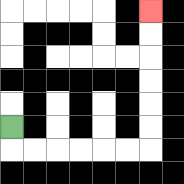{'start': '[0, 5]', 'end': '[6, 0]', 'path_directions': 'D,R,R,R,R,R,R,U,U,U,U,U,U', 'path_coordinates': '[[0, 5], [0, 6], [1, 6], [2, 6], [3, 6], [4, 6], [5, 6], [6, 6], [6, 5], [6, 4], [6, 3], [6, 2], [6, 1], [6, 0]]'}